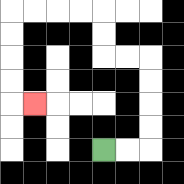{'start': '[4, 6]', 'end': '[1, 4]', 'path_directions': 'R,R,U,U,U,U,L,L,U,U,L,L,L,L,D,D,D,D,R', 'path_coordinates': '[[4, 6], [5, 6], [6, 6], [6, 5], [6, 4], [6, 3], [6, 2], [5, 2], [4, 2], [4, 1], [4, 0], [3, 0], [2, 0], [1, 0], [0, 0], [0, 1], [0, 2], [0, 3], [0, 4], [1, 4]]'}